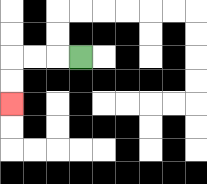{'start': '[3, 2]', 'end': '[0, 4]', 'path_directions': 'L,L,L,D,D', 'path_coordinates': '[[3, 2], [2, 2], [1, 2], [0, 2], [0, 3], [0, 4]]'}